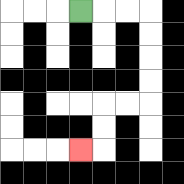{'start': '[3, 0]', 'end': '[3, 6]', 'path_directions': 'R,R,R,D,D,D,D,L,L,D,D,L', 'path_coordinates': '[[3, 0], [4, 0], [5, 0], [6, 0], [6, 1], [6, 2], [6, 3], [6, 4], [5, 4], [4, 4], [4, 5], [4, 6], [3, 6]]'}